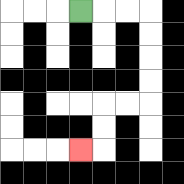{'start': '[3, 0]', 'end': '[3, 6]', 'path_directions': 'R,R,R,D,D,D,D,L,L,D,D,L', 'path_coordinates': '[[3, 0], [4, 0], [5, 0], [6, 0], [6, 1], [6, 2], [6, 3], [6, 4], [5, 4], [4, 4], [4, 5], [4, 6], [3, 6]]'}